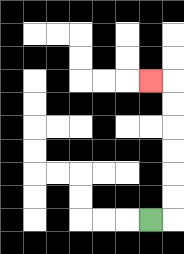{'start': '[6, 9]', 'end': '[6, 3]', 'path_directions': 'R,U,U,U,U,U,U,L', 'path_coordinates': '[[6, 9], [7, 9], [7, 8], [7, 7], [7, 6], [7, 5], [7, 4], [7, 3], [6, 3]]'}